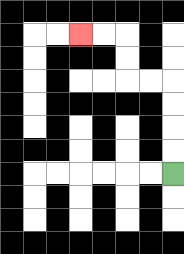{'start': '[7, 7]', 'end': '[3, 1]', 'path_directions': 'U,U,U,U,L,L,U,U,L,L', 'path_coordinates': '[[7, 7], [7, 6], [7, 5], [7, 4], [7, 3], [6, 3], [5, 3], [5, 2], [5, 1], [4, 1], [3, 1]]'}